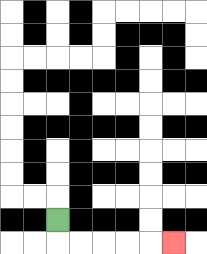{'start': '[2, 9]', 'end': '[7, 10]', 'path_directions': 'D,R,R,R,R,R', 'path_coordinates': '[[2, 9], [2, 10], [3, 10], [4, 10], [5, 10], [6, 10], [7, 10]]'}